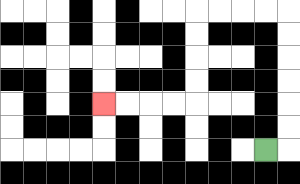{'start': '[11, 6]', 'end': '[4, 4]', 'path_directions': 'R,U,U,U,U,U,U,L,L,L,L,D,D,D,D,L,L,L,L', 'path_coordinates': '[[11, 6], [12, 6], [12, 5], [12, 4], [12, 3], [12, 2], [12, 1], [12, 0], [11, 0], [10, 0], [9, 0], [8, 0], [8, 1], [8, 2], [8, 3], [8, 4], [7, 4], [6, 4], [5, 4], [4, 4]]'}